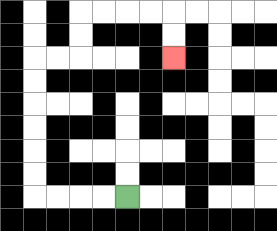{'start': '[5, 8]', 'end': '[7, 2]', 'path_directions': 'L,L,L,L,U,U,U,U,U,U,R,R,U,U,R,R,R,R,D,D', 'path_coordinates': '[[5, 8], [4, 8], [3, 8], [2, 8], [1, 8], [1, 7], [1, 6], [1, 5], [1, 4], [1, 3], [1, 2], [2, 2], [3, 2], [3, 1], [3, 0], [4, 0], [5, 0], [6, 0], [7, 0], [7, 1], [7, 2]]'}